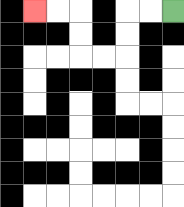{'start': '[7, 0]', 'end': '[1, 0]', 'path_directions': 'L,L,D,D,L,L,U,U,L,L', 'path_coordinates': '[[7, 0], [6, 0], [5, 0], [5, 1], [5, 2], [4, 2], [3, 2], [3, 1], [3, 0], [2, 0], [1, 0]]'}